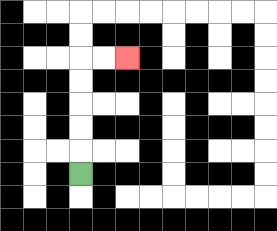{'start': '[3, 7]', 'end': '[5, 2]', 'path_directions': 'U,U,U,U,U,R,R', 'path_coordinates': '[[3, 7], [3, 6], [3, 5], [3, 4], [3, 3], [3, 2], [4, 2], [5, 2]]'}